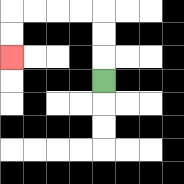{'start': '[4, 3]', 'end': '[0, 2]', 'path_directions': 'U,U,U,L,L,L,L,D,D', 'path_coordinates': '[[4, 3], [4, 2], [4, 1], [4, 0], [3, 0], [2, 0], [1, 0], [0, 0], [0, 1], [0, 2]]'}